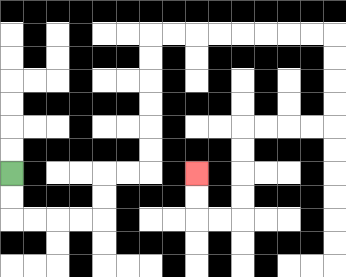{'start': '[0, 7]', 'end': '[8, 7]', 'path_directions': 'D,D,R,R,R,R,U,U,R,R,U,U,U,U,U,U,R,R,R,R,R,R,R,R,D,D,D,D,L,L,L,L,D,D,D,D,L,L,U,U', 'path_coordinates': '[[0, 7], [0, 8], [0, 9], [1, 9], [2, 9], [3, 9], [4, 9], [4, 8], [4, 7], [5, 7], [6, 7], [6, 6], [6, 5], [6, 4], [6, 3], [6, 2], [6, 1], [7, 1], [8, 1], [9, 1], [10, 1], [11, 1], [12, 1], [13, 1], [14, 1], [14, 2], [14, 3], [14, 4], [14, 5], [13, 5], [12, 5], [11, 5], [10, 5], [10, 6], [10, 7], [10, 8], [10, 9], [9, 9], [8, 9], [8, 8], [8, 7]]'}